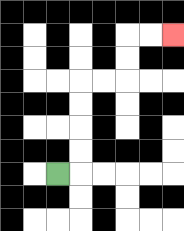{'start': '[2, 7]', 'end': '[7, 1]', 'path_directions': 'R,U,U,U,U,R,R,U,U,R,R', 'path_coordinates': '[[2, 7], [3, 7], [3, 6], [3, 5], [3, 4], [3, 3], [4, 3], [5, 3], [5, 2], [5, 1], [6, 1], [7, 1]]'}